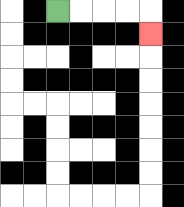{'start': '[2, 0]', 'end': '[6, 1]', 'path_directions': 'R,R,R,R,D', 'path_coordinates': '[[2, 0], [3, 0], [4, 0], [5, 0], [6, 0], [6, 1]]'}